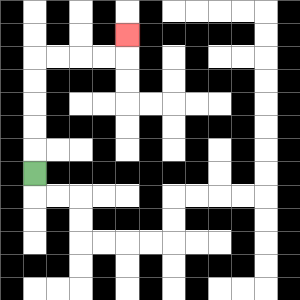{'start': '[1, 7]', 'end': '[5, 1]', 'path_directions': 'U,U,U,U,U,R,R,R,R,U', 'path_coordinates': '[[1, 7], [1, 6], [1, 5], [1, 4], [1, 3], [1, 2], [2, 2], [3, 2], [4, 2], [5, 2], [5, 1]]'}